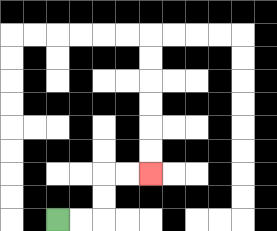{'start': '[2, 9]', 'end': '[6, 7]', 'path_directions': 'R,R,U,U,R,R', 'path_coordinates': '[[2, 9], [3, 9], [4, 9], [4, 8], [4, 7], [5, 7], [6, 7]]'}